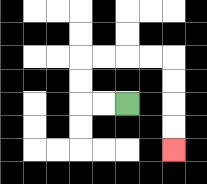{'start': '[5, 4]', 'end': '[7, 6]', 'path_directions': 'L,L,U,U,R,R,R,R,D,D,D,D', 'path_coordinates': '[[5, 4], [4, 4], [3, 4], [3, 3], [3, 2], [4, 2], [5, 2], [6, 2], [7, 2], [7, 3], [7, 4], [7, 5], [7, 6]]'}